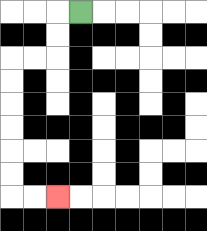{'start': '[3, 0]', 'end': '[2, 8]', 'path_directions': 'L,D,D,L,L,D,D,D,D,D,D,R,R', 'path_coordinates': '[[3, 0], [2, 0], [2, 1], [2, 2], [1, 2], [0, 2], [0, 3], [0, 4], [0, 5], [0, 6], [0, 7], [0, 8], [1, 8], [2, 8]]'}